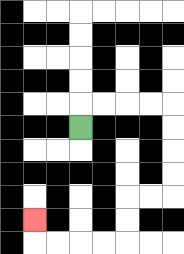{'start': '[3, 5]', 'end': '[1, 9]', 'path_directions': 'U,R,R,R,R,D,D,D,D,L,L,D,D,L,L,L,L,U', 'path_coordinates': '[[3, 5], [3, 4], [4, 4], [5, 4], [6, 4], [7, 4], [7, 5], [7, 6], [7, 7], [7, 8], [6, 8], [5, 8], [5, 9], [5, 10], [4, 10], [3, 10], [2, 10], [1, 10], [1, 9]]'}